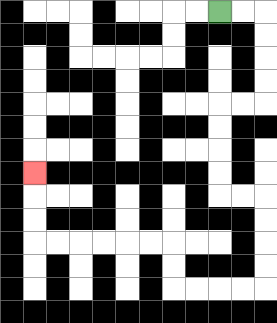{'start': '[9, 0]', 'end': '[1, 7]', 'path_directions': 'R,R,D,D,D,D,L,L,D,D,D,D,R,R,D,D,D,D,L,L,L,L,U,U,L,L,L,L,L,L,U,U,U', 'path_coordinates': '[[9, 0], [10, 0], [11, 0], [11, 1], [11, 2], [11, 3], [11, 4], [10, 4], [9, 4], [9, 5], [9, 6], [9, 7], [9, 8], [10, 8], [11, 8], [11, 9], [11, 10], [11, 11], [11, 12], [10, 12], [9, 12], [8, 12], [7, 12], [7, 11], [7, 10], [6, 10], [5, 10], [4, 10], [3, 10], [2, 10], [1, 10], [1, 9], [1, 8], [1, 7]]'}